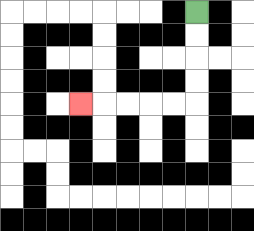{'start': '[8, 0]', 'end': '[3, 4]', 'path_directions': 'D,D,D,D,L,L,L,L,L', 'path_coordinates': '[[8, 0], [8, 1], [8, 2], [8, 3], [8, 4], [7, 4], [6, 4], [5, 4], [4, 4], [3, 4]]'}